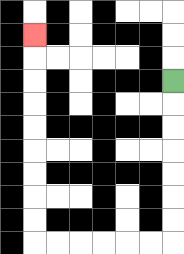{'start': '[7, 3]', 'end': '[1, 1]', 'path_directions': 'D,D,D,D,D,D,D,L,L,L,L,L,L,U,U,U,U,U,U,U,U,U', 'path_coordinates': '[[7, 3], [7, 4], [7, 5], [7, 6], [7, 7], [7, 8], [7, 9], [7, 10], [6, 10], [5, 10], [4, 10], [3, 10], [2, 10], [1, 10], [1, 9], [1, 8], [1, 7], [1, 6], [1, 5], [1, 4], [1, 3], [1, 2], [1, 1]]'}